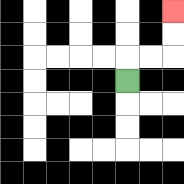{'start': '[5, 3]', 'end': '[7, 0]', 'path_directions': 'U,R,R,U,U', 'path_coordinates': '[[5, 3], [5, 2], [6, 2], [7, 2], [7, 1], [7, 0]]'}